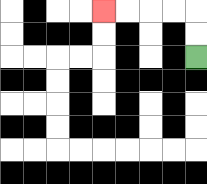{'start': '[8, 2]', 'end': '[4, 0]', 'path_directions': 'U,U,L,L,L,L', 'path_coordinates': '[[8, 2], [8, 1], [8, 0], [7, 0], [6, 0], [5, 0], [4, 0]]'}